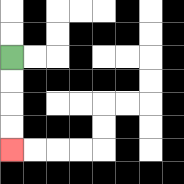{'start': '[0, 2]', 'end': '[0, 6]', 'path_directions': 'D,D,D,D', 'path_coordinates': '[[0, 2], [0, 3], [0, 4], [0, 5], [0, 6]]'}